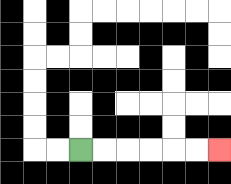{'start': '[3, 6]', 'end': '[9, 6]', 'path_directions': 'R,R,R,R,R,R', 'path_coordinates': '[[3, 6], [4, 6], [5, 6], [6, 6], [7, 6], [8, 6], [9, 6]]'}